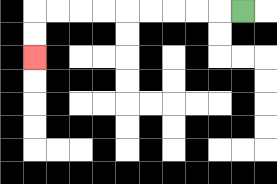{'start': '[10, 0]', 'end': '[1, 2]', 'path_directions': 'L,L,L,L,L,L,L,L,L,D,D', 'path_coordinates': '[[10, 0], [9, 0], [8, 0], [7, 0], [6, 0], [5, 0], [4, 0], [3, 0], [2, 0], [1, 0], [1, 1], [1, 2]]'}